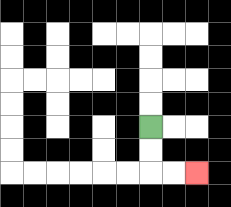{'start': '[6, 5]', 'end': '[8, 7]', 'path_directions': 'D,D,R,R', 'path_coordinates': '[[6, 5], [6, 6], [6, 7], [7, 7], [8, 7]]'}